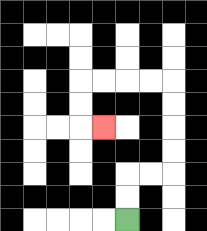{'start': '[5, 9]', 'end': '[4, 5]', 'path_directions': 'U,U,R,R,U,U,U,U,L,L,L,L,D,D,R', 'path_coordinates': '[[5, 9], [5, 8], [5, 7], [6, 7], [7, 7], [7, 6], [7, 5], [7, 4], [7, 3], [6, 3], [5, 3], [4, 3], [3, 3], [3, 4], [3, 5], [4, 5]]'}